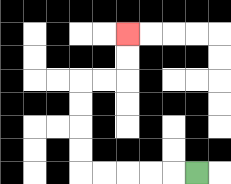{'start': '[8, 7]', 'end': '[5, 1]', 'path_directions': 'L,L,L,L,L,U,U,U,U,R,R,U,U', 'path_coordinates': '[[8, 7], [7, 7], [6, 7], [5, 7], [4, 7], [3, 7], [3, 6], [3, 5], [3, 4], [3, 3], [4, 3], [5, 3], [5, 2], [5, 1]]'}